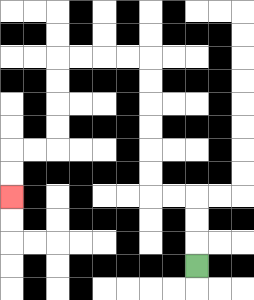{'start': '[8, 11]', 'end': '[0, 8]', 'path_directions': 'U,U,U,L,L,U,U,U,U,U,U,L,L,L,L,D,D,D,D,L,L,D,D', 'path_coordinates': '[[8, 11], [8, 10], [8, 9], [8, 8], [7, 8], [6, 8], [6, 7], [6, 6], [6, 5], [6, 4], [6, 3], [6, 2], [5, 2], [4, 2], [3, 2], [2, 2], [2, 3], [2, 4], [2, 5], [2, 6], [1, 6], [0, 6], [0, 7], [0, 8]]'}